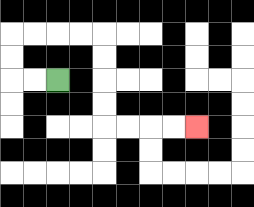{'start': '[2, 3]', 'end': '[8, 5]', 'path_directions': 'L,L,U,U,R,R,R,R,D,D,D,D,R,R,R,R', 'path_coordinates': '[[2, 3], [1, 3], [0, 3], [0, 2], [0, 1], [1, 1], [2, 1], [3, 1], [4, 1], [4, 2], [4, 3], [4, 4], [4, 5], [5, 5], [6, 5], [7, 5], [8, 5]]'}